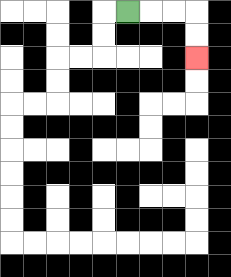{'start': '[5, 0]', 'end': '[8, 2]', 'path_directions': 'R,R,R,D,D', 'path_coordinates': '[[5, 0], [6, 0], [7, 0], [8, 0], [8, 1], [8, 2]]'}